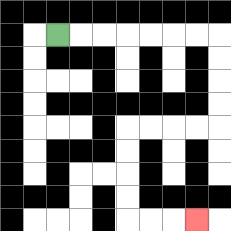{'start': '[2, 1]', 'end': '[8, 9]', 'path_directions': 'R,R,R,R,R,R,R,D,D,D,D,L,L,L,L,D,D,D,D,R,R,R', 'path_coordinates': '[[2, 1], [3, 1], [4, 1], [5, 1], [6, 1], [7, 1], [8, 1], [9, 1], [9, 2], [9, 3], [9, 4], [9, 5], [8, 5], [7, 5], [6, 5], [5, 5], [5, 6], [5, 7], [5, 8], [5, 9], [6, 9], [7, 9], [8, 9]]'}